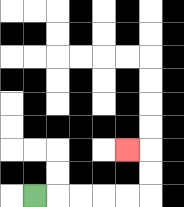{'start': '[1, 8]', 'end': '[5, 6]', 'path_directions': 'R,R,R,R,R,U,U,L', 'path_coordinates': '[[1, 8], [2, 8], [3, 8], [4, 8], [5, 8], [6, 8], [6, 7], [6, 6], [5, 6]]'}